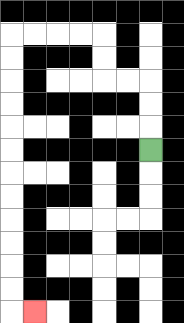{'start': '[6, 6]', 'end': '[1, 13]', 'path_directions': 'U,U,U,L,L,U,U,L,L,L,L,D,D,D,D,D,D,D,D,D,D,D,D,R', 'path_coordinates': '[[6, 6], [6, 5], [6, 4], [6, 3], [5, 3], [4, 3], [4, 2], [4, 1], [3, 1], [2, 1], [1, 1], [0, 1], [0, 2], [0, 3], [0, 4], [0, 5], [0, 6], [0, 7], [0, 8], [0, 9], [0, 10], [0, 11], [0, 12], [0, 13], [1, 13]]'}